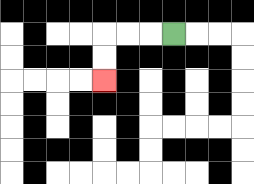{'start': '[7, 1]', 'end': '[4, 3]', 'path_directions': 'L,L,L,D,D', 'path_coordinates': '[[7, 1], [6, 1], [5, 1], [4, 1], [4, 2], [4, 3]]'}